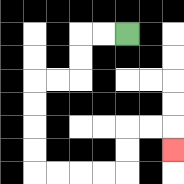{'start': '[5, 1]', 'end': '[7, 6]', 'path_directions': 'L,L,D,D,L,L,D,D,D,D,R,R,R,R,U,U,R,R,D', 'path_coordinates': '[[5, 1], [4, 1], [3, 1], [3, 2], [3, 3], [2, 3], [1, 3], [1, 4], [1, 5], [1, 6], [1, 7], [2, 7], [3, 7], [4, 7], [5, 7], [5, 6], [5, 5], [6, 5], [7, 5], [7, 6]]'}